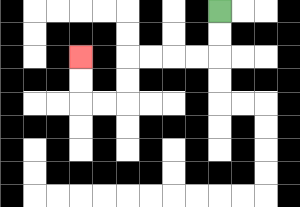{'start': '[9, 0]', 'end': '[3, 2]', 'path_directions': 'D,D,L,L,L,L,D,D,L,L,U,U', 'path_coordinates': '[[9, 0], [9, 1], [9, 2], [8, 2], [7, 2], [6, 2], [5, 2], [5, 3], [5, 4], [4, 4], [3, 4], [3, 3], [3, 2]]'}